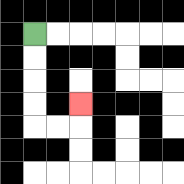{'start': '[1, 1]', 'end': '[3, 4]', 'path_directions': 'D,D,D,D,R,R,U', 'path_coordinates': '[[1, 1], [1, 2], [1, 3], [1, 4], [1, 5], [2, 5], [3, 5], [3, 4]]'}